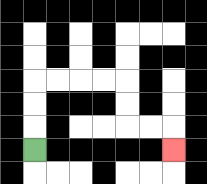{'start': '[1, 6]', 'end': '[7, 6]', 'path_directions': 'U,U,U,R,R,R,R,D,D,R,R,D', 'path_coordinates': '[[1, 6], [1, 5], [1, 4], [1, 3], [2, 3], [3, 3], [4, 3], [5, 3], [5, 4], [5, 5], [6, 5], [7, 5], [7, 6]]'}